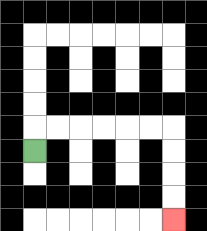{'start': '[1, 6]', 'end': '[7, 9]', 'path_directions': 'U,R,R,R,R,R,R,D,D,D,D', 'path_coordinates': '[[1, 6], [1, 5], [2, 5], [3, 5], [4, 5], [5, 5], [6, 5], [7, 5], [7, 6], [7, 7], [7, 8], [7, 9]]'}